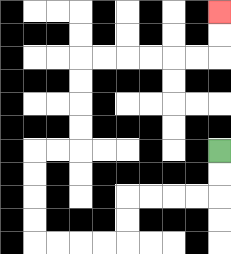{'start': '[9, 6]', 'end': '[9, 0]', 'path_directions': 'D,D,L,L,L,L,D,D,L,L,L,L,U,U,U,U,R,R,U,U,U,U,R,R,R,R,R,R,U,U', 'path_coordinates': '[[9, 6], [9, 7], [9, 8], [8, 8], [7, 8], [6, 8], [5, 8], [5, 9], [5, 10], [4, 10], [3, 10], [2, 10], [1, 10], [1, 9], [1, 8], [1, 7], [1, 6], [2, 6], [3, 6], [3, 5], [3, 4], [3, 3], [3, 2], [4, 2], [5, 2], [6, 2], [7, 2], [8, 2], [9, 2], [9, 1], [9, 0]]'}